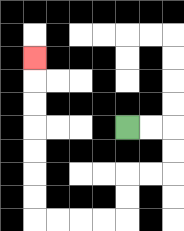{'start': '[5, 5]', 'end': '[1, 2]', 'path_directions': 'R,R,D,D,L,L,D,D,L,L,L,L,U,U,U,U,U,U,U', 'path_coordinates': '[[5, 5], [6, 5], [7, 5], [7, 6], [7, 7], [6, 7], [5, 7], [5, 8], [5, 9], [4, 9], [3, 9], [2, 9], [1, 9], [1, 8], [1, 7], [1, 6], [1, 5], [1, 4], [1, 3], [1, 2]]'}